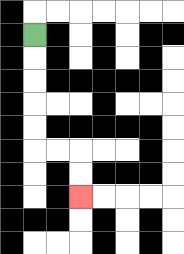{'start': '[1, 1]', 'end': '[3, 8]', 'path_directions': 'D,D,D,D,D,R,R,D,D', 'path_coordinates': '[[1, 1], [1, 2], [1, 3], [1, 4], [1, 5], [1, 6], [2, 6], [3, 6], [3, 7], [3, 8]]'}